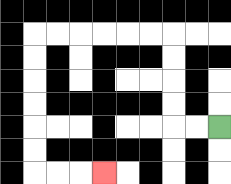{'start': '[9, 5]', 'end': '[4, 7]', 'path_directions': 'L,L,U,U,U,U,L,L,L,L,L,L,D,D,D,D,D,D,R,R,R', 'path_coordinates': '[[9, 5], [8, 5], [7, 5], [7, 4], [7, 3], [7, 2], [7, 1], [6, 1], [5, 1], [4, 1], [3, 1], [2, 1], [1, 1], [1, 2], [1, 3], [1, 4], [1, 5], [1, 6], [1, 7], [2, 7], [3, 7], [4, 7]]'}